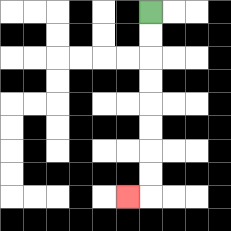{'start': '[6, 0]', 'end': '[5, 8]', 'path_directions': 'D,D,D,D,D,D,D,D,L', 'path_coordinates': '[[6, 0], [6, 1], [6, 2], [6, 3], [6, 4], [6, 5], [6, 6], [6, 7], [6, 8], [5, 8]]'}